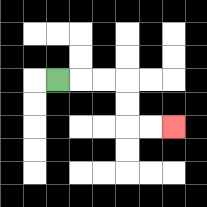{'start': '[2, 3]', 'end': '[7, 5]', 'path_directions': 'R,R,R,D,D,R,R', 'path_coordinates': '[[2, 3], [3, 3], [4, 3], [5, 3], [5, 4], [5, 5], [6, 5], [7, 5]]'}